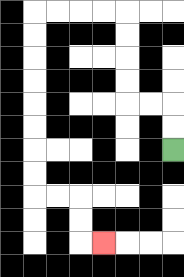{'start': '[7, 6]', 'end': '[4, 10]', 'path_directions': 'U,U,L,L,U,U,U,U,L,L,L,L,D,D,D,D,D,D,D,D,R,R,D,D,R', 'path_coordinates': '[[7, 6], [7, 5], [7, 4], [6, 4], [5, 4], [5, 3], [5, 2], [5, 1], [5, 0], [4, 0], [3, 0], [2, 0], [1, 0], [1, 1], [1, 2], [1, 3], [1, 4], [1, 5], [1, 6], [1, 7], [1, 8], [2, 8], [3, 8], [3, 9], [3, 10], [4, 10]]'}